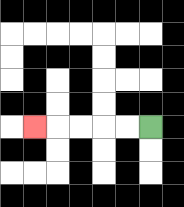{'start': '[6, 5]', 'end': '[1, 5]', 'path_directions': 'L,L,L,L,L', 'path_coordinates': '[[6, 5], [5, 5], [4, 5], [3, 5], [2, 5], [1, 5]]'}